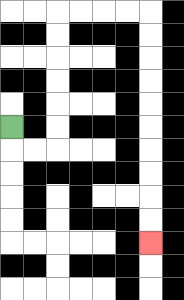{'start': '[0, 5]', 'end': '[6, 10]', 'path_directions': 'D,R,R,U,U,U,U,U,U,R,R,R,R,D,D,D,D,D,D,D,D,D,D', 'path_coordinates': '[[0, 5], [0, 6], [1, 6], [2, 6], [2, 5], [2, 4], [2, 3], [2, 2], [2, 1], [2, 0], [3, 0], [4, 0], [5, 0], [6, 0], [6, 1], [6, 2], [6, 3], [6, 4], [6, 5], [6, 6], [6, 7], [6, 8], [6, 9], [6, 10]]'}